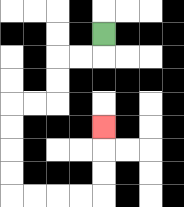{'start': '[4, 1]', 'end': '[4, 5]', 'path_directions': 'D,L,L,D,D,L,L,D,D,D,D,R,R,R,R,U,U,U', 'path_coordinates': '[[4, 1], [4, 2], [3, 2], [2, 2], [2, 3], [2, 4], [1, 4], [0, 4], [0, 5], [0, 6], [0, 7], [0, 8], [1, 8], [2, 8], [3, 8], [4, 8], [4, 7], [4, 6], [4, 5]]'}